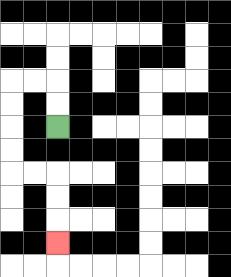{'start': '[2, 5]', 'end': '[2, 10]', 'path_directions': 'U,U,L,L,D,D,D,D,R,R,D,D,D', 'path_coordinates': '[[2, 5], [2, 4], [2, 3], [1, 3], [0, 3], [0, 4], [0, 5], [0, 6], [0, 7], [1, 7], [2, 7], [2, 8], [2, 9], [2, 10]]'}